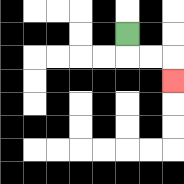{'start': '[5, 1]', 'end': '[7, 3]', 'path_directions': 'D,R,R,D', 'path_coordinates': '[[5, 1], [5, 2], [6, 2], [7, 2], [7, 3]]'}